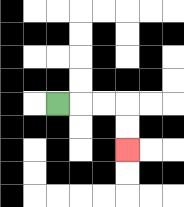{'start': '[2, 4]', 'end': '[5, 6]', 'path_directions': 'R,R,R,D,D', 'path_coordinates': '[[2, 4], [3, 4], [4, 4], [5, 4], [5, 5], [5, 6]]'}